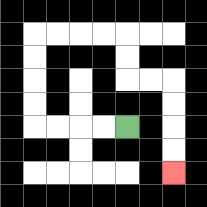{'start': '[5, 5]', 'end': '[7, 7]', 'path_directions': 'L,L,L,L,U,U,U,U,R,R,R,R,D,D,R,R,D,D,D,D', 'path_coordinates': '[[5, 5], [4, 5], [3, 5], [2, 5], [1, 5], [1, 4], [1, 3], [1, 2], [1, 1], [2, 1], [3, 1], [4, 1], [5, 1], [5, 2], [5, 3], [6, 3], [7, 3], [7, 4], [7, 5], [7, 6], [7, 7]]'}